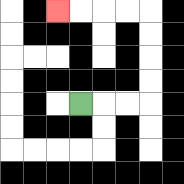{'start': '[3, 4]', 'end': '[2, 0]', 'path_directions': 'R,R,R,U,U,U,U,L,L,L,L', 'path_coordinates': '[[3, 4], [4, 4], [5, 4], [6, 4], [6, 3], [6, 2], [6, 1], [6, 0], [5, 0], [4, 0], [3, 0], [2, 0]]'}